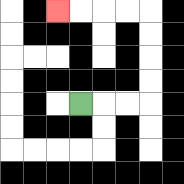{'start': '[3, 4]', 'end': '[2, 0]', 'path_directions': 'R,R,R,U,U,U,U,L,L,L,L', 'path_coordinates': '[[3, 4], [4, 4], [5, 4], [6, 4], [6, 3], [6, 2], [6, 1], [6, 0], [5, 0], [4, 0], [3, 0], [2, 0]]'}